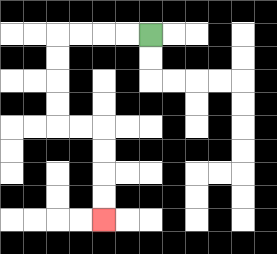{'start': '[6, 1]', 'end': '[4, 9]', 'path_directions': 'L,L,L,L,D,D,D,D,R,R,D,D,D,D', 'path_coordinates': '[[6, 1], [5, 1], [4, 1], [3, 1], [2, 1], [2, 2], [2, 3], [2, 4], [2, 5], [3, 5], [4, 5], [4, 6], [4, 7], [4, 8], [4, 9]]'}